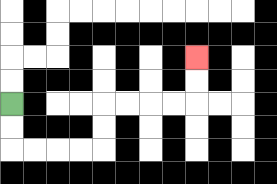{'start': '[0, 4]', 'end': '[8, 2]', 'path_directions': 'D,D,R,R,R,R,U,U,R,R,R,R,U,U', 'path_coordinates': '[[0, 4], [0, 5], [0, 6], [1, 6], [2, 6], [3, 6], [4, 6], [4, 5], [4, 4], [5, 4], [6, 4], [7, 4], [8, 4], [8, 3], [8, 2]]'}